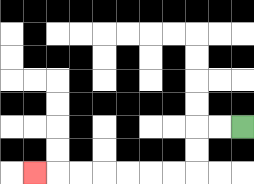{'start': '[10, 5]', 'end': '[1, 7]', 'path_directions': 'L,L,D,D,L,L,L,L,L,L,L', 'path_coordinates': '[[10, 5], [9, 5], [8, 5], [8, 6], [8, 7], [7, 7], [6, 7], [5, 7], [4, 7], [3, 7], [2, 7], [1, 7]]'}